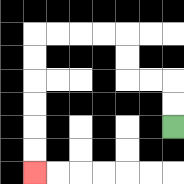{'start': '[7, 5]', 'end': '[1, 7]', 'path_directions': 'U,U,L,L,U,U,L,L,L,L,D,D,D,D,D,D', 'path_coordinates': '[[7, 5], [7, 4], [7, 3], [6, 3], [5, 3], [5, 2], [5, 1], [4, 1], [3, 1], [2, 1], [1, 1], [1, 2], [1, 3], [1, 4], [1, 5], [1, 6], [1, 7]]'}